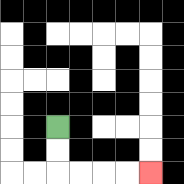{'start': '[2, 5]', 'end': '[6, 7]', 'path_directions': 'D,D,R,R,R,R', 'path_coordinates': '[[2, 5], [2, 6], [2, 7], [3, 7], [4, 7], [5, 7], [6, 7]]'}